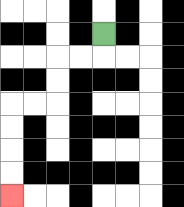{'start': '[4, 1]', 'end': '[0, 8]', 'path_directions': 'D,L,L,D,D,L,L,D,D,D,D', 'path_coordinates': '[[4, 1], [4, 2], [3, 2], [2, 2], [2, 3], [2, 4], [1, 4], [0, 4], [0, 5], [0, 6], [0, 7], [0, 8]]'}